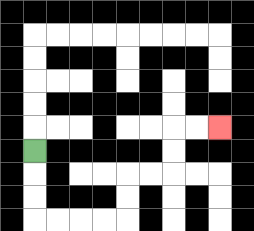{'start': '[1, 6]', 'end': '[9, 5]', 'path_directions': 'D,D,D,R,R,R,R,U,U,R,R,U,U,R,R', 'path_coordinates': '[[1, 6], [1, 7], [1, 8], [1, 9], [2, 9], [3, 9], [4, 9], [5, 9], [5, 8], [5, 7], [6, 7], [7, 7], [7, 6], [7, 5], [8, 5], [9, 5]]'}